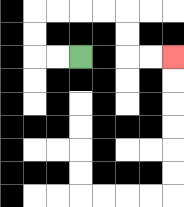{'start': '[3, 2]', 'end': '[7, 2]', 'path_directions': 'L,L,U,U,R,R,R,R,D,D,R,R', 'path_coordinates': '[[3, 2], [2, 2], [1, 2], [1, 1], [1, 0], [2, 0], [3, 0], [4, 0], [5, 0], [5, 1], [5, 2], [6, 2], [7, 2]]'}